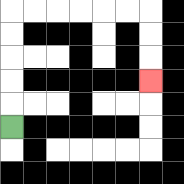{'start': '[0, 5]', 'end': '[6, 3]', 'path_directions': 'U,U,U,U,U,R,R,R,R,R,R,D,D,D', 'path_coordinates': '[[0, 5], [0, 4], [0, 3], [0, 2], [0, 1], [0, 0], [1, 0], [2, 0], [3, 0], [4, 0], [5, 0], [6, 0], [6, 1], [6, 2], [6, 3]]'}